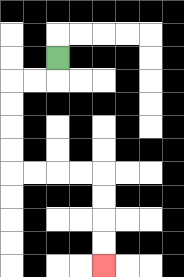{'start': '[2, 2]', 'end': '[4, 11]', 'path_directions': 'D,L,L,D,D,D,D,R,R,R,R,D,D,D,D', 'path_coordinates': '[[2, 2], [2, 3], [1, 3], [0, 3], [0, 4], [0, 5], [0, 6], [0, 7], [1, 7], [2, 7], [3, 7], [4, 7], [4, 8], [4, 9], [4, 10], [4, 11]]'}